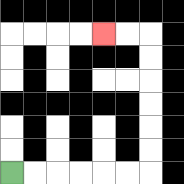{'start': '[0, 7]', 'end': '[4, 1]', 'path_directions': 'R,R,R,R,R,R,U,U,U,U,U,U,L,L', 'path_coordinates': '[[0, 7], [1, 7], [2, 7], [3, 7], [4, 7], [5, 7], [6, 7], [6, 6], [6, 5], [6, 4], [6, 3], [6, 2], [6, 1], [5, 1], [4, 1]]'}